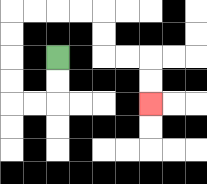{'start': '[2, 2]', 'end': '[6, 4]', 'path_directions': 'D,D,L,L,U,U,U,U,R,R,R,R,D,D,R,R,D,D', 'path_coordinates': '[[2, 2], [2, 3], [2, 4], [1, 4], [0, 4], [0, 3], [0, 2], [0, 1], [0, 0], [1, 0], [2, 0], [3, 0], [4, 0], [4, 1], [4, 2], [5, 2], [6, 2], [6, 3], [6, 4]]'}